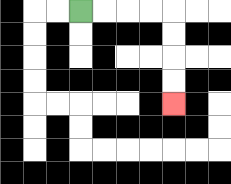{'start': '[3, 0]', 'end': '[7, 4]', 'path_directions': 'R,R,R,R,D,D,D,D', 'path_coordinates': '[[3, 0], [4, 0], [5, 0], [6, 0], [7, 0], [7, 1], [7, 2], [7, 3], [7, 4]]'}